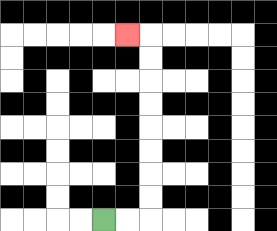{'start': '[4, 9]', 'end': '[5, 1]', 'path_directions': 'R,R,U,U,U,U,U,U,U,U,L', 'path_coordinates': '[[4, 9], [5, 9], [6, 9], [6, 8], [6, 7], [6, 6], [6, 5], [6, 4], [6, 3], [6, 2], [6, 1], [5, 1]]'}